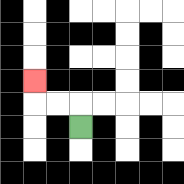{'start': '[3, 5]', 'end': '[1, 3]', 'path_directions': 'U,L,L,U', 'path_coordinates': '[[3, 5], [3, 4], [2, 4], [1, 4], [1, 3]]'}